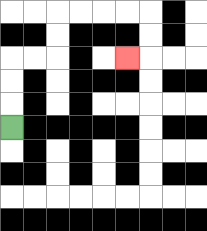{'start': '[0, 5]', 'end': '[5, 2]', 'path_directions': 'U,U,U,R,R,U,U,R,R,R,R,D,D,L', 'path_coordinates': '[[0, 5], [0, 4], [0, 3], [0, 2], [1, 2], [2, 2], [2, 1], [2, 0], [3, 0], [4, 0], [5, 0], [6, 0], [6, 1], [6, 2], [5, 2]]'}